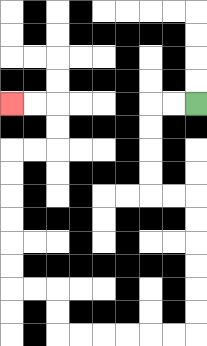{'start': '[8, 4]', 'end': '[0, 4]', 'path_directions': 'L,L,D,D,D,D,R,R,D,D,D,D,D,D,L,L,L,L,L,L,U,U,L,L,U,U,U,U,U,U,R,R,U,U,L,L', 'path_coordinates': '[[8, 4], [7, 4], [6, 4], [6, 5], [6, 6], [6, 7], [6, 8], [7, 8], [8, 8], [8, 9], [8, 10], [8, 11], [8, 12], [8, 13], [8, 14], [7, 14], [6, 14], [5, 14], [4, 14], [3, 14], [2, 14], [2, 13], [2, 12], [1, 12], [0, 12], [0, 11], [0, 10], [0, 9], [0, 8], [0, 7], [0, 6], [1, 6], [2, 6], [2, 5], [2, 4], [1, 4], [0, 4]]'}